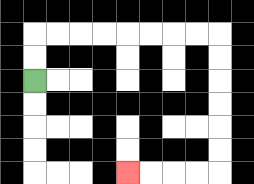{'start': '[1, 3]', 'end': '[5, 7]', 'path_directions': 'U,U,R,R,R,R,R,R,R,R,D,D,D,D,D,D,L,L,L,L', 'path_coordinates': '[[1, 3], [1, 2], [1, 1], [2, 1], [3, 1], [4, 1], [5, 1], [6, 1], [7, 1], [8, 1], [9, 1], [9, 2], [9, 3], [9, 4], [9, 5], [9, 6], [9, 7], [8, 7], [7, 7], [6, 7], [5, 7]]'}